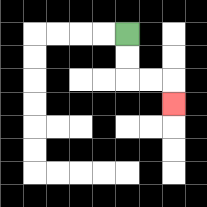{'start': '[5, 1]', 'end': '[7, 4]', 'path_directions': 'D,D,R,R,D', 'path_coordinates': '[[5, 1], [5, 2], [5, 3], [6, 3], [7, 3], [7, 4]]'}